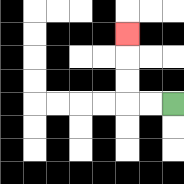{'start': '[7, 4]', 'end': '[5, 1]', 'path_directions': 'L,L,U,U,U', 'path_coordinates': '[[7, 4], [6, 4], [5, 4], [5, 3], [5, 2], [5, 1]]'}